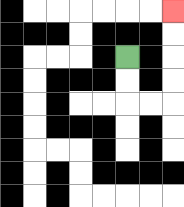{'start': '[5, 2]', 'end': '[7, 0]', 'path_directions': 'D,D,R,R,U,U,U,U', 'path_coordinates': '[[5, 2], [5, 3], [5, 4], [6, 4], [7, 4], [7, 3], [7, 2], [7, 1], [7, 0]]'}